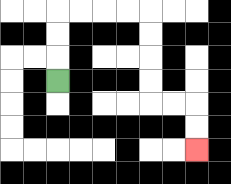{'start': '[2, 3]', 'end': '[8, 6]', 'path_directions': 'U,U,U,R,R,R,R,D,D,D,D,R,R,D,D', 'path_coordinates': '[[2, 3], [2, 2], [2, 1], [2, 0], [3, 0], [4, 0], [5, 0], [6, 0], [6, 1], [6, 2], [6, 3], [6, 4], [7, 4], [8, 4], [8, 5], [8, 6]]'}